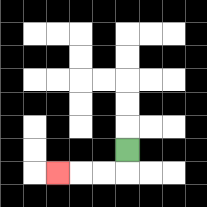{'start': '[5, 6]', 'end': '[2, 7]', 'path_directions': 'D,L,L,L', 'path_coordinates': '[[5, 6], [5, 7], [4, 7], [3, 7], [2, 7]]'}